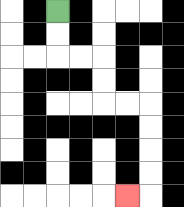{'start': '[2, 0]', 'end': '[5, 8]', 'path_directions': 'D,D,R,R,D,D,R,R,D,D,D,D,L', 'path_coordinates': '[[2, 0], [2, 1], [2, 2], [3, 2], [4, 2], [4, 3], [4, 4], [5, 4], [6, 4], [6, 5], [6, 6], [6, 7], [6, 8], [5, 8]]'}